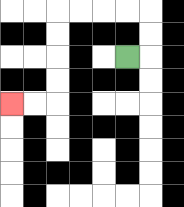{'start': '[5, 2]', 'end': '[0, 4]', 'path_directions': 'R,U,U,L,L,L,L,D,D,D,D,L,L', 'path_coordinates': '[[5, 2], [6, 2], [6, 1], [6, 0], [5, 0], [4, 0], [3, 0], [2, 0], [2, 1], [2, 2], [2, 3], [2, 4], [1, 4], [0, 4]]'}